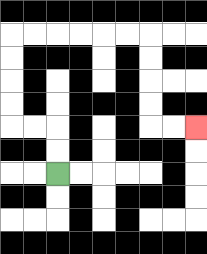{'start': '[2, 7]', 'end': '[8, 5]', 'path_directions': 'U,U,L,L,U,U,U,U,R,R,R,R,R,R,D,D,D,D,R,R', 'path_coordinates': '[[2, 7], [2, 6], [2, 5], [1, 5], [0, 5], [0, 4], [0, 3], [0, 2], [0, 1], [1, 1], [2, 1], [3, 1], [4, 1], [5, 1], [6, 1], [6, 2], [6, 3], [6, 4], [6, 5], [7, 5], [8, 5]]'}